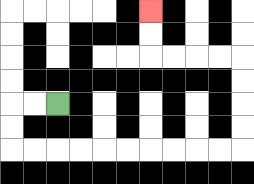{'start': '[2, 4]', 'end': '[6, 0]', 'path_directions': 'L,L,D,D,R,R,R,R,R,R,R,R,R,R,U,U,U,U,L,L,L,L,U,U', 'path_coordinates': '[[2, 4], [1, 4], [0, 4], [0, 5], [0, 6], [1, 6], [2, 6], [3, 6], [4, 6], [5, 6], [6, 6], [7, 6], [8, 6], [9, 6], [10, 6], [10, 5], [10, 4], [10, 3], [10, 2], [9, 2], [8, 2], [7, 2], [6, 2], [6, 1], [6, 0]]'}